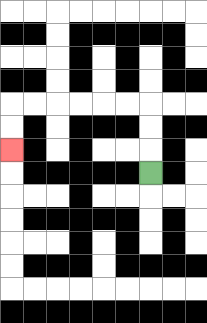{'start': '[6, 7]', 'end': '[0, 6]', 'path_directions': 'U,U,U,L,L,L,L,L,L,D,D', 'path_coordinates': '[[6, 7], [6, 6], [6, 5], [6, 4], [5, 4], [4, 4], [3, 4], [2, 4], [1, 4], [0, 4], [0, 5], [0, 6]]'}